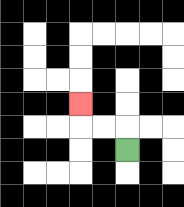{'start': '[5, 6]', 'end': '[3, 4]', 'path_directions': 'U,L,L,U', 'path_coordinates': '[[5, 6], [5, 5], [4, 5], [3, 5], [3, 4]]'}